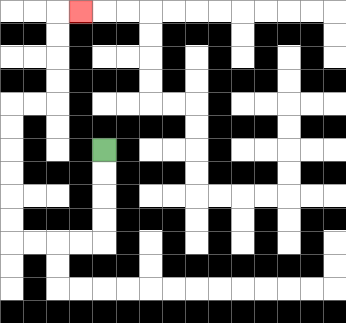{'start': '[4, 6]', 'end': '[3, 0]', 'path_directions': 'D,D,D,D,L,L,L,L,U,U,U,U,U,U,R,R,U,U,U,U,R', 'path_coordinates': '[[4, 6], [4, 7], [4, 8], [4, 9], [4, 10], [3, 10], [2, 10], [1, 10], [0, 10], [0, 9], [0, 8], [0, 7], [0, 6], [0, 5], [0, 4], [1, 4], [2, 4], [2, 3], [2, 2], [2, 1], [2, 0], [3, 0]]'}